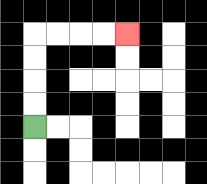{'start': '[1, 5]', 'end': '[5, 1]', 'path_directions': 'U,U,U,U,R,R,R,R', 'path_coordinates': '[[1, 5], [1, 4], [1, 3], [1, 2], [1, 1], [2, 1], [3, 1], [4, 1], [5, 1]]'}